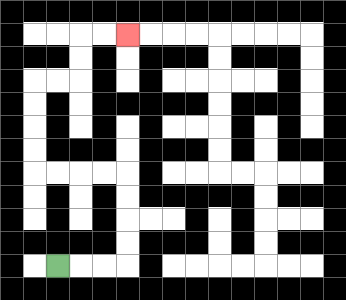{'start': '[2, 11]', 'end': '[5, 1]', 'path_directions': 'R,R,R,U,U,U,U,L,L,L,L,U,U,U,U,R,R,U,U,R,R', 'path_coordinates': '[[2, 11], [3, 11], [4, 11], [5, 11], [5, 10], [5, 9], [5, 8], [5, 7], [4, 7], [3, 7], [2, 7], [1, 7], [1, 6], [1, 5], [1, 4], [1, 3], [2, 3], [3, 3], [3, 2], [3, 1], [4, 1], [5, 1]]'}